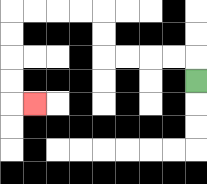{'start': '[8, 3]', 'end': '[1, 4]', 'path_directions': 'U,L,L,L,L,U,U,L,L,L,L,D,D,D,D,R', 'path_coordinates': '[[8, 3], [8, 2], [7, 2], [6, 2], [5, 2], [4, 2], [4, 1], [4, 0], [3, 0], [2, 0], [1, 0], [0, 0], [0, 1], [0, 2], [0, 3], [0, 4], [1, 4]]'}